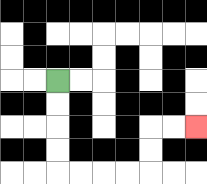{'start': '[2, 3]', 'end': '[8, 5]', 'path_directions': 'D,D,D,D,R,R,R,R,U,U,R,R', 'path_coordinates': '[[2, 3], [2, 4], [2, 5], [2, 6], [2, 7], [3, 7], [4, 7], [5, 7], [6, 7], [6, 6], [6, 5], [7, 5], [8, 5]]'}